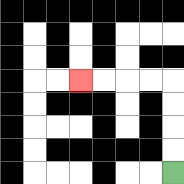{'start': '[7, 7]', 'end': '[3, 3]', 'path_directions': 'U,U,U,U,L,L,L,L', 'path_coordinates': '[[7, 7], [7, 6], [7, 5], [7, 4], [7, 3], [6, 3], [5, 3], [4, 3], [3, 3]]'}